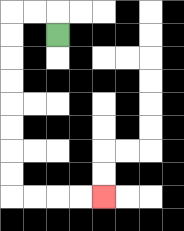{'start': '[2, 1]', 'end': '[4, 8]', 'path_directions': 'U,L,L,D,D,D,D,D,D,D,D,R,R,R,R', 'path_coordinates': '[[2, 1], [2, 0], [1, 0], [0, 0], [0, 1], [0, 2], [0, 3], [0, 4], [0, 5], [0, 6], [0, 7], [0, 8], [1, 8], [2, 8], [3, 8], [4, 8]]'}